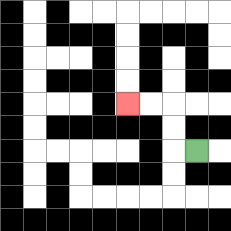{'start': '[8, 6]', 'end': '[5, 4]', 'path_directions': 'L,U,U,L,L', 'path_coordinates': '[[8, 6], [7, 6], [7, 5], [7, 4], [6, 4], [5, 4]]'}